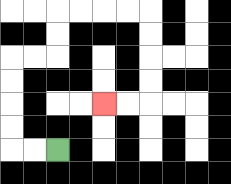{'start': '[2, 6]', 'end': '[4, 4]', 'path_directions': 'L,L,U,U,U,U,R,R,U,U,R,R,R,R,D,D,D,D,L,L', 'path_coordinates': '[[2, 6], [1, 6], [0, 6], [0, 5], [0, 4], [0, 3], [0, 2], [1, 2], [2, 2], [2, 1], [2, 0], [3, 0], [4, 0], [5, 0], [6, 0], [6, 1], [6, 2], [6, 3], [6, 4], [5, 4], [4, 4]]'}